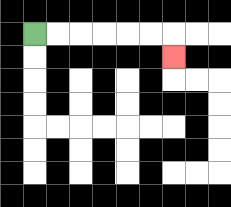{'start': '[1, 1]', 'end': '[7, 2]', 'path_directions': 'R,R,R,R,R,R,D', 'path_coordinates': '[[1, 1], [2, 1], [3, 1], [4, 1], [5, 1], [6, 1], [7, 1], [7, 2]]'}